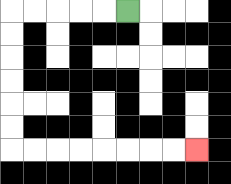{'start': '[5, 0]', 'end': '[8, 6]', 'path_directions': 'L,L,L,L,L,D,D,D,D,D,D,R,R,R,R,R,R,R,R', 'path_coordinates': '[[5, 0], [4, 0], [3, 0], [2, 0], [1, 0], [0, 0], [0, 1], [0, 2], [0, 3], [0, 4], [0, 5], [0, 6], [1, 6], [2, 6], [3, 6], [4, 6], [5, 6], [6, 6], [7, 6], [8, 6]]'}